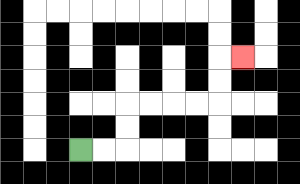{'start': '[3, 6]', 'end': '[10, 2]', 'path_directions': 'R,R,U,U,R,R,R,R,U,U,R', 'path_coordinates': '[[3, 6], [4, 6], [5, 6], [5, 5], [5, 4], [6, 4], [7, 4], [8, 4], [9, 4], [9, 3], [9, 2], [10, 2]]'}